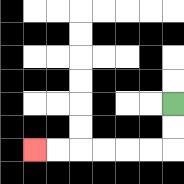{'start': '[7, 4]', 'end': '[1, 6]', 'path_directions': 'D,D,L,L,L,L,L,L', 'path_coordinates': '[[7, 4], [7, 5], [7, 6], [6, 6], [5, 6], [4, 6], [3, 6], [2, 6], [1, 6]]'}